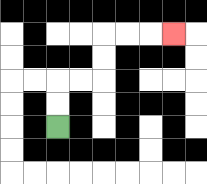{'start': '[2, 5]', 'end': '[7, 1]', 'path_directions': 'U,U,R,R,U,U,R,R,R', 'path_coordinates': '[[2, 5], [2, 4], [2, 3], [3, 3], [4, 3], [4, 2], [4, 1], [5, 1], [6, 1], [7, 1]]'}